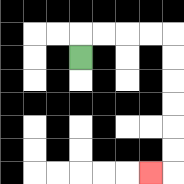{'start': '[3, 2]', 'end': '[6, 7]', 'path_directions': 'U,R,R,R,R,D,D,D,D,D,D,L', 'path_coordinates': '[[3, 2], [3, 1], [4, 1], [5, 1], [6, 1], [7, 1], [7, 2], [7, 3], [7, 4], [7, 5], [7, 6], [7, 7], [6, 7]]'}